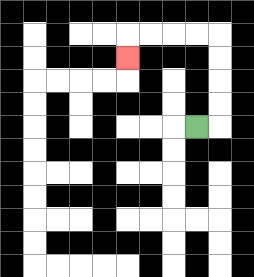{'start': '[8, 5]', 'end': '[5, 2]', 'path_directions': 'R,U,U,U,U,L,L,L,L,D', 'path_coordinates': '[[8, 5], [9, 5], [9, 4], [9, 3], [9, 2], [9, 1], [8, 1], [7, 1], [6, 1], [5, 1], [5, 2]]'}